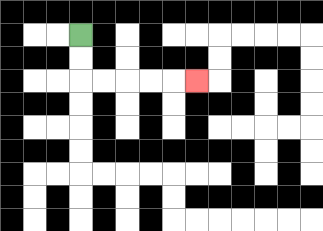{'start': '[3, 1]', 'end': '[8, 3]', 'path_directions': 'D,D,R,R,R,R,R', 'path_coordinates': '[[3, 1], [3, 2], [3, 3], [4, 3], [5, 3], [6, 3], [7, 3], [8, 3]]'}